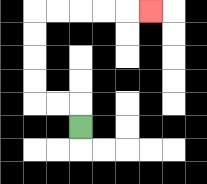{'start': '[3, 5]', 'end': '[6, 0]', 'path_directions': 'U,L,L,U,U,U,U,R,R,R,R,R', 'path_coordinates': '[[3, 5], [3, 4], [2, 4], [1, 4], [1, 3], [1, 2], [1, 1], [1, 0], [2, 0], [3, 0], [4, 0], [5, 0], [6, 0]]'}